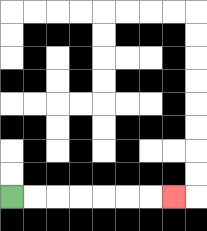{'start': '[0, 8]', 'end': '[7, 8]', 'path_directions': 'R,R,R,R,R,R,R', 'path_coordinates': '[[0, 8], [1, 8], [2, 8], [3, 8], [4, 8], [5, 8], [6, 8], [7, 8]]'}